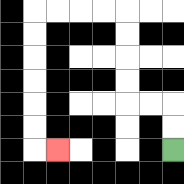{'start': '[7, 6]', 'end': '[2, 6]', 'path_directions': 'U,U,L,L,U,U,U,U,L,L,L,L,D,D,D,D,D,D,R', 'path_coordinates': '[[7, 6], [7, 5], [7, 4], [6, 4], [5, 4], [5, 3], [5, 2], [5, 1], [5, 0], [4, 0], [3, 0], [2, 0], [1, 0], [1, 1], [1, 2], [1, 3], [1, 4], [1, 5], [1, 6], [2, 6]]'}